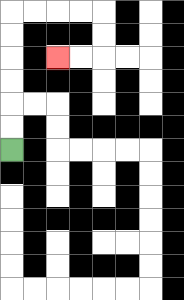{'start': '[0, 6]', 'end': '[2, 2]', 'path_directions': 'U,U,U,U,U,U,R,R,R,R,D,D,L,L', 'path_coordinates': '[[0, 6], [0, 5], [0, 4], [0, 3], [0, 2], [0, 1], [0, 0], [1, 0], [2, 0], [3, 0], [4, 0], [4, 1], [4, 2], [3, 2], [2, 2]]'}